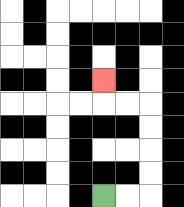{'start': '[4, 8]', 'end': '[4, 3]', 'path_directions': 'R,R,U,U,U,U,L,L,U', 'path_coordinates': '[[4, 8], [5, 8], [6, 8], [6, 7], [6, 6], [6, 5], [6, 4], [5, 4], [4, 4], [4, 3]]'}